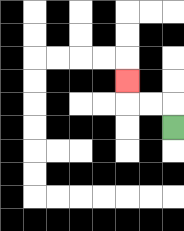{'start': '[7, 5]', 'end': '[5, 3]', 'path_directions': 'U,L,L,U', 'path_coordinates': '[[7, 5], [7, 4], [6, 4], [5, 4], [5, 3]]'}